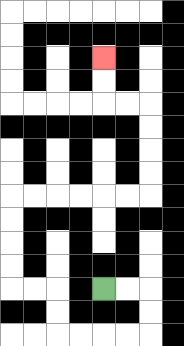{'start': '[4, 12]', 'end': '[4, 2]', 'path_directions': 'R,R,D,D,L,L,L,L,U,U,L,L,U,U,U,U,R,R,R,R,R,R,U,U,U,U,L,L,U,U', 'path_coordinates': '[[4, 12], [5, 12], [6, 12], [6, 13], [6, 14], [5, 14], [4, 14], [3, 14], [2, 14], [2, 13], [2, 12], [1, 12], [0, 12], [0, 11], [0, 10], [0, 9], [0, 8], [1, 8], [2, 8], [3, 8], [4, 8], [5, 8], [6, 8], [6, 7], [6, 6], [6, 5], [6, 4], [5, 4], [4, 4], [4, 3], [4, 2]]'}